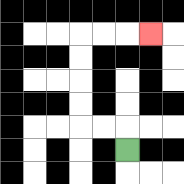{'start': '[5, 6]', 'end': '[6, 1]', 'path_directions': 'U,L,L,U,U,U,U,R,R,R', 'path_coordinates': '[[5, 6], [5, 5], [4, 5], [3, 5], [3, 4], [3, 3], [3, 2], [3, 1], [4, 1], [5, 1], [6, 1]]'}